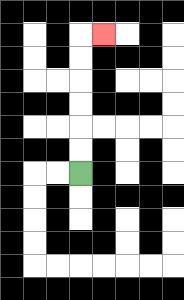{'start': '[3, 7]', 'end': '[4, 1]', 'path_directions': 'U,U,U,U,U,U,R', 'path_coordinates': '[[3, 7], [3, 6], [3, 5], [3, 4], [3, 3], [3, 2], [3, 1], [4, 1]]'}